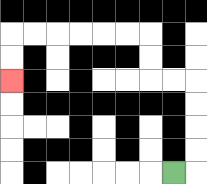{'start': '[7, 7]', 'end': '[0, 3]', 'path_directions': 'R,U,U,U,U,L,L,U,U,L,L,L,L,L,L,D,D', 'path_coordinates': '[[7, 7], [8, 7], [8, 6], [8, 5], [8, 4], [8, 3], [7, 3], [6, 3], [6, 2], [6, 1], [5, 1], [4, 1], [3, 1], [2, 1], [1, 1], [0, 1], [0, 2], [0, 3]]'}